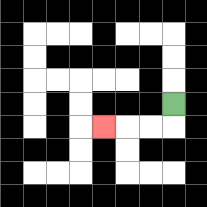{'start': '[7, 4]', 'end': '[4, 5]', 'path_directions': 'D,L,L,L', 'path_coordinates': '[[7, 4], [7, 5], [6, 5], [5, 5], [4, 5]]'}